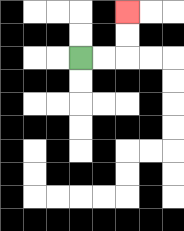{'start': '[3, 2]', 'end': '[5, 0]', 'path_directions': 'R,R,U,U', 'path_coordinates': '[[3, 2], [4, 2], [5, 2], [5, 1], [5, 0]]'}